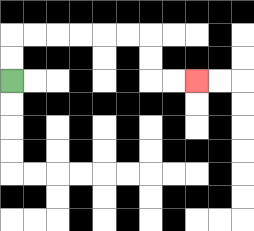{'start': '[0, 3]', 'end': '[8, 3]', 'path_directions': 'U,U,R,R,R,R,R,R,D,D,R,R', 'path_coordinates': '[[0, 3], [0, 2], [0, 1], [1, 1], [2, 1], [3, 1], [4, 1], [5, 1], [6, 1], [6, 2], [6, 3], [7, 3], [8, 3]]'}